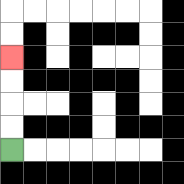{'start': '[0, 6]', 'end': '[0, 2]', 'path_directions': 'U,U,U,U', 'path_coordinates': '[[0, 6], [0, 5], [0, 4], [0, 3], [0, 2]]'}